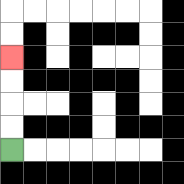{'start': '[0, 6]', 'end': '[0, 2]', 'path_directions': 'U,U,U,U', 'path_coordinates': '[[0, 6], [0, 5], [0, 4], [0, 3], [0, 2]]'}